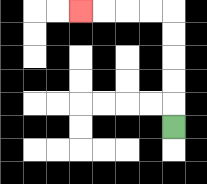{'start': '[7, 5]', 'end': '[3, 0]', 'path_directions': 'U,U,U,U,U,L,L,L,L', 'path_coordinates': '[[7, 5], [7, 4], [7, 3], [7, 2], [7, 1], [7, 0], [6, 0], [5, 0], [4, 0], [3, 0]]'}